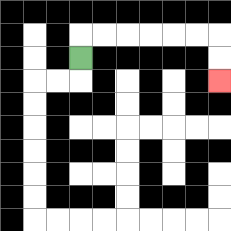{'start': '[3, 2]', 'end': '[9, 3]', 'path_directions': 'U,R,R,R,R,R,R,D,D', 'path_coordinates': '[[3, 2], [3, 1], [4, 1], [5, 1], [6, 1], [7, 1], [8, 1], [9, 1], [9, 2], [9, 3]]'}